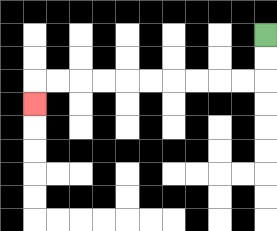{'start': '[11, 1]', 'end': '[1, 4]', 'path_directions': 'D,D,L,L,L,L,L,L,L,L,L,L,D', 'path_coordinates': '[[11, 1], [11, 2], [11, 3], [10, 3], [9, 3], [8, 3], [7, 3], [6, 3], [5, 3], [4, 3], [3, 3], [2, 3], [1, 3], [1, 4]]'}